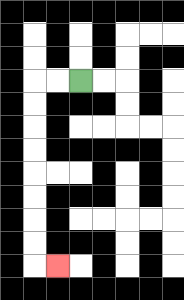{'start': '[3, 3]', 'end': '[2, 11]', 'path_directions': 'L,L,D,D,D,D,D,D,D,D,R', 'path_coordinates': '[[3, 3], [2, 3], [1, 3], [1, 4], [1, 5], [1, 6], [1, 7], [1, 8], [1, 9], [1, 10], [1, 11], [2, 11]]'}